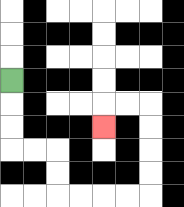{'start': '[0, 3]', 'end': '[4, 5]', 'path_directions': 'D,D,D,R,R,D,D,R,R,R,R,U,U,U,U,L,L,D', 'path_coordinates': '[[0, 3], [0, 4], [0, 5], [0, 6], [1, 6], [2, 6], [2, 7], [2, 8], [3, 8], [4, 8], [5, 8], [6, 8], [6, 7], [6, 6], [6, 5], [6, 4], [5, 4], [4, 4], [4, 5]]'}